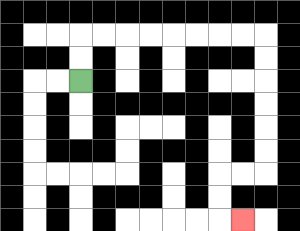{'start': '[3, 3]', 'end': '[10, 9]', 'path_directions': 'U,U,R,R,R,R,R,R,R,R,D,D,D,D,D,D,L,L,D,D,R', 'path_coordinates': '[[3, 3], [3, 2], [3, 1], [4, 1], [5, 1], [6, 1], [7, 1], [8, 1], [9, 1], [10, 1], [11, 1], [11, 2], [11, 3], [11, 4], [11, 5], [11, 6], [11, 7], [10, 7], [9, 7], [9, 8], [9, 9], [10, 9]]'}